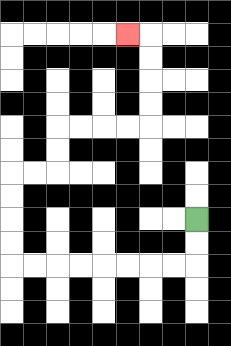{'start': '[8, 9]', 'end': '[5, 1]', 'path_directions': 'D,D,L,L,L,L,L,L,L,L,U,U,U,U,R,R,U,U,R,R,R,R,U,U,U,U,L', 'path_coordinates': '[[8, 9], [8, 10], [8, 11], [7, 11], [6, 11], [5, 11], [4, 11], [3, 11], [2, 11], [1, 11], [0, 11], [0, 10], [0, 9], [0, 8], [0, 7], [1, 7], [2, 7], [2, 6], [2, 5], [3, 5], [4, 5], [5, 5], [6, 5], [6, 4], [6, 3], [6, 2], [6, 1], [5, 1]]'}